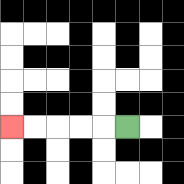{'start': '[5, 5]', 'end': '[0, 5]', 'path_directions': 'L,L,L,L,L', 'path_coordinates': '[[5, 5], [4, 5], [3, 5], [2, 5], [1, 5], [0, 5]]'}